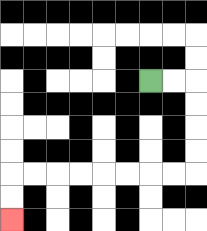{'start': '[6, 3]', 'end': '[0, 9]', 'path_directions': 'R,R,D,D,D,D,L,L,L,L,L,L,L,L,D,D', 'path_coordinates': '[[6, 3], [7, 3], [8, 3], [8, 4], [8, 5], [8, 6], [8, 7], [7, 7], [6, 7], [5, 7], [4, 7], [3, 7], [2, 7], [1, 7], [0, 7], [0, 8], [0, 9]]'}